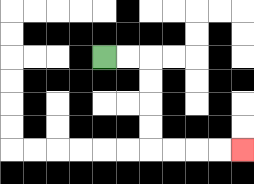{'start': '[4, 2]', 'end': '[10, 6]', 'path_directions': 'R,R,D,D,D,D,R,R,R,R', 'path_coordinates': '[[4, 2], [5, 2], [6, 2], [6, 3], [6, 4], [6, 5], [6, 6], [7, 6], [8, 6], [9, 6], [10, 6]]'}